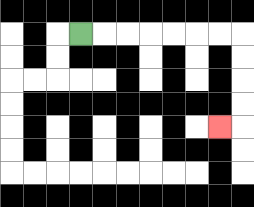{'start': '[3, 1]', 'end': '[9, 5]', 'path_directions': 'R,R,R,R,R,R,R,D,D,D,D,L', 'path_coordinates': '[[3, 1], [4, 1], [5, 1], [6, 1], [7, 1], [8, 1], [9, 1], [10, 1], [10, 2], [10, 3], [10, 4], [10, 5], [9, 5]]'}